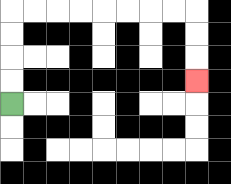{'start': '[0, 4]', 'end': '[8, 3]', 'path_directions': 'U,U,U,U,R,R,R,R,R,R,R,R,D,D,D', 'path_coordinates': '[[0, 4], [0, 3], [0, 2], [0, 1], [0, 0], [1, 0], [2, 0], [3, 0], [4, 0], [5, 0], [6, 0], [7, 0], [8, 0], [8, 1], [8, 2], [8, 3]]'}